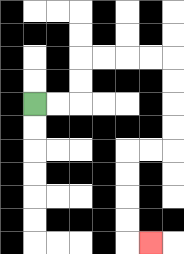{'start': '[1, 4]', 'end': '[6, 10]', 'path_directions': 'R,R,U,U,R,R,R,R,D,D,D,D,L,L,D,D,D,D,R', 'path_coordinates': '[[1, 4], [2, 4], [3, 4], [3, 3], [3, 2], [4, 2], [5, 2], [6, 2], [7, 2], [7, 3], [7, 4], [7, 5], [7, 6], [6, 6], [5, 6], [5, 7], [5, 8], [5, 9], [5, 10], [6, 10]]'}